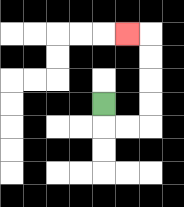{'start': '[4, 4]', 'end': '[5, 1]', 'path_directions': 'D,R,R,U,U,U,U,L', 'path_coordinates': '[[4, 4], [4, 5], [5, 5], [6, 5], [6, 4], [6, 3], [6, 2], [6, 1], [5, 1]]'}